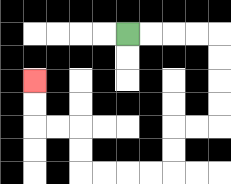{'start': '[5, 1]', 'end': '[1, 3]', 'path_directions': 'R,R,R,R,D,D,D,D,L,L,D,D,L,L,L,L,U,U,L,L,U,U', 'path_coordinates': '[[5, 1], [6, 1], [7, 1], [8, 1], [9, 1], [9, 2], [9, 3], [9, 4], [9, 5], [8, 5], [7, 5], [7, 6], [7, 7], [6, 7], [5, 7], [4, 7], [3, 7], [3, 6], [3, 5], [2, 5], [1, 5], [1, 4], [1, 3]]'}